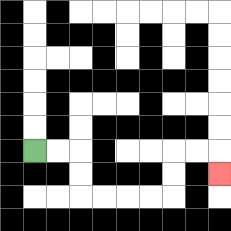{'start': '[1, 6]', 'end': '[9, 7]', 'path_directions': 'R,R,D,D,R,R,R,R,U,U,R,R,D', 'path_coordinates': '[[1, 6], [2, 6], [3, 6], [3, 7], [3, 8], [4, 8], [5, 8], [6, 8], [7, 8], [7, 7], [7, 6], [8, 6], [9, 6], [9, 7]]'}